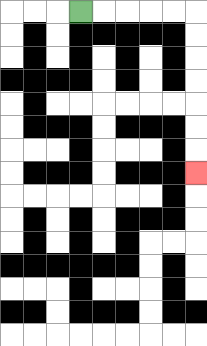{'start': '[3, 0]', 'end': '[8, 7]', 'path_directions': 'R,R,R,R,R,D,D,D,D,D,D,D', 'path_coordinates': '[[3, 0], [4, 0], [5, 0], [6, 0], [7, 0], [8, 0], [8, 1], [8, 2], [8, 3], [8, 4], [8, 5], [8, 6], [8, 7]]'}